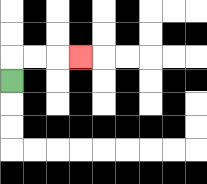{'start': '[0, 3]', 'end': '[3, 2]', 'path_directions': 'U,R,R,R', 'path_coordinates': '[[0, 3], [0, 2], [1, 2], [2, 2], [3, 2]]'}